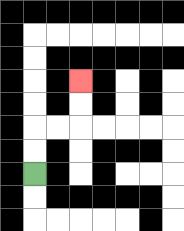{'start': '[1, 7]', 'end': '[3, 3]', 'path_directions': 'U,U,R,R,U,U', 'path_coordinates': '[[1, 7], [1, 6], [1, 5], [2, 5], [3, 5], [3, 4], [3, 3]]'}